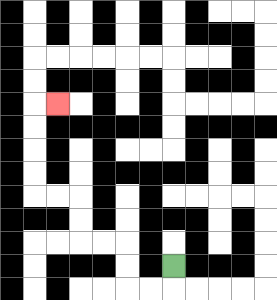{'start': '[7, 11]', 'end': '[2, 4]', 'path_directions': 'D,L,L,U,U,L,L,U,U,L,L,U,U,U,U,R', 'path_coordinates': '[[7, 11], [7, 12], [6, 12], [5, 12], [5, 11], [5, 10], [4, 10], [3, 10], [3, 9], [3, 8], [2, 8], [1, 8], [1, 7], [1, 6], [1, 5], [1, 4], [2, 4]]'}